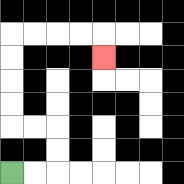{'start': '[0, 7]', 'end': '[4, 2]', 'path_directions': 'R,R,U,U,L,L,U,U,U,U,R,R,R,R,D', 'path_coordinates': '[[0, 7], [1, 7], [2, 7], [2, 6], [2, 5], [1, 5], [0, 5], [0, 4], [0, 3], [0, 2], [0, 1], [1, 1], [2, 1], [3, 1], [4, 1], [4, 2]]'}